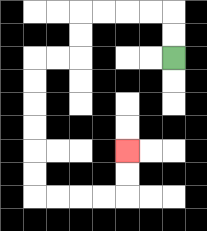{'start': '[7, 2]', 'end': '[5, 6]', 'path_directions': 'U,U,L,L,L,L,D,D,L,L,D,D,D,D,D,D,R,R,R,R,U,U', 'path_coordinates': '[[7, 2], [7, 1], [7, 0], [6, 0], [5, 0], [4, 0], [3, 0], [3, 1], [3, 2], [2, 2], [1, 2], [1, 3], [1, 4], [1, 5], [1, 6], [1, 7], [1, 8], [2, 8], [3, 8], [4, 8], [5, 8], [5, 7], [5, 6]]'}